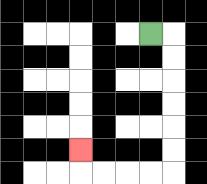{'start': '[6, 1]', 'end': '[3, 6]', 'path_directions': 'R,D,D,D,D,D,D,L,L,L,L,U', 'path_coordinates': '[[6, 1], [7, 1], [7, 2], [7, 3], [7, 4], [7, 5], [7, 6], [7, 7], [6, 7], [5, 7], [4, 7], [3, 7], [3, 6]]'}